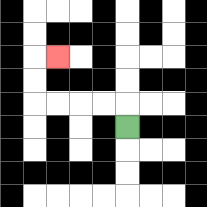{'start': '[5, 5]', 'end': '[2, 2]', 'path_directions': 'U,L,L,L,L,U,U,R', 'path_coordinates': '[[5, 5], [5, 4], [4, 4], [3, 4], [2, 4], [1, 4], [1, 3], [1, 2], [2, 2]]'}